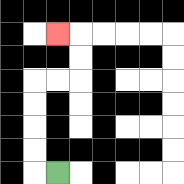{'start': '[2, 7]', 'end': '[2, 1]', 'path_directions': 'L,U,U,U,U,R,R,U,U,L', 'path_coordinates': '[[2, 7], [1, 7], [1, 6], [1, 5], [1, 4], [1, 3], [2, 3], [3, 3], [3, 2], [3, 1], [2, 1]]'}